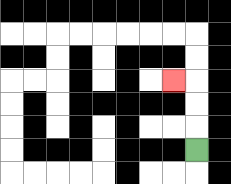{'start': '[8, 6]', 'end': '[7, 3]', 'path_directions': 'U,U,U,L', 'path_coordinates': '[[8, 6], [8, 5], [8, 4], [8, 3], [7, 3]]'}